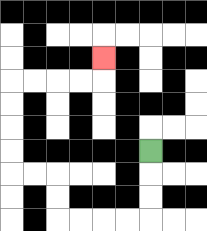{'start': '[6, 6]', 'end': '[4, 2]', 'path_directions': 'D,D,D,L,L,L,L,U,U,L,L,U,U,U,U,R,R,R,R,U', 'path_coordinates': '[[6, 6], [6, 7], [6, 8], [6, 9], [5, 9], [4, 9], [3, 9], [2, 9], [2, 8], [2, 7], [1, 7], [0, 7], [0, 6], [0, 5], [0, 4], [0, 3], [1, 3], [2, 3], [3, 3], [4, 3], [4, 2]]'}